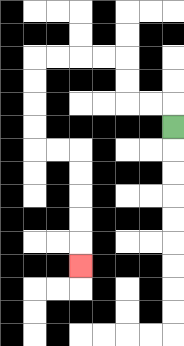{'start': '[7, 5]', 'end': '[3, 11]', 'path_directions': 'U,L,L,U,U,L,L,L,L,D,D,D,D,R,R,D,D,D,D,D', 'path_coordinates': '[[7, 5], [7, 4], [6, 4], [5, 4], [5, 3], [5, 2], [4, 2], [3, 2], [2, 2], [1, 2], [1, 3], [1, 4], [1, 5], [1, 6], [2, 6], [3, 6], [3, 7], [3, 8], [3, 9], [3, 10], [3, 11]]'}